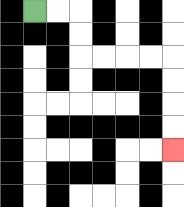{'start': '[1, 0]', 'end': '[7, 6]', 'path_directions': 'R,R,D,D,R,R,R,R,D,D,D,D', 'path_coordinates': '[[1, 0], [2, 0], [3, 0], [3, 1], [3, 2], [4, 2], [5, 2], [6, 2], [7, 2], [7, 3], [7, 4], [7, 5], [7, 6]]'}